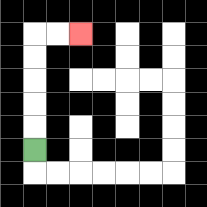{'start': '[1, 6]', 'end': '[3, 1]', 'path_directions': 'U,U,U,U,U,R,R', 'path_coordinates': '[[1, 6], [1, 5], [1, 4], [1, 3], [1, 2], [1, 1], [2, 1], [3, 1]]'}